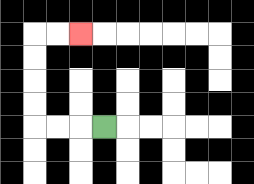{'start': '[4, 5]', 'end': '[3, 1]', 'path_directions': 'L,L,L,U,U,U,U,R,R', 'path_coordinates': '[[4, 5], [3, 5], [2, 5], [1, 5], [1, 4], [1, 3], [1, 2], [1, 1], [2, 1], [3, 1]]'}